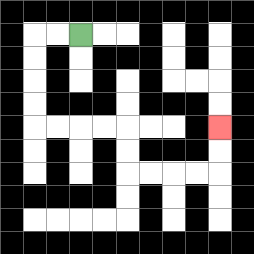{'start': '[3, 1]', 'end': '[9, 5]', 'path_directions': 'L,L,D,D,D,D,R,R,R,R,D,D,R,R,R,R,U,U', 'path_coordinates': '[[3, 1], [2, 1], [1, 1], [1, 2], [1, 3], [1, 4], [1, 5], [2, 5], [3, 5], [4, 5], [5, 5], [5, 6], [5, 7], [6, 7], [7, 7], [8, 7], [9, 7], [9, 6], [9, 5]]'}